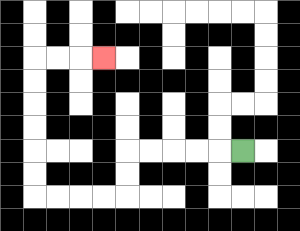{'start': '[10, 6]', 'end': '[4, 2]', 'path_directions': 'L,L,L,L,L,D,D,L,L,L,L,U,U,U,U,U,U,R,R,R', 'path_coordinates': '[[10, 6], [9, 6], [8, 6], [7, 6], [6, 6], [5, 6], [5, 7], [5, 8], [4, 8], [3, 8], [2, 8], [1, 8], [1, 7], [1, 6], [1, 5], [1, 4], [1, 3], [1, 2], [2, 2], [3, 2], [4, 2]]'}